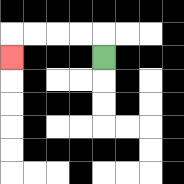{'start': '[4, 2]', 'end': '[0, 2]', 'path_directions': 'U,L,L,L,L,D', 'path_coordinates': '[[4, 2], [4, 1], [3, 1], [2, 1], [1, 1], [0, 1], [0, 2]]'}